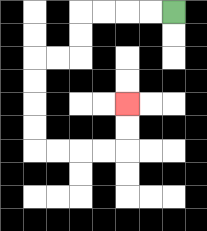{'start': '[7, 0]', 'end': '[5, 4]', 'path_directions': 'L,L,L,L,D,D,L,L,D,D,D,D,R,R,R,R,U,U', 'path_coordinates': '[[7, 0], [6, 0], [5, 0], [4, 0], [3, 0], [3, 1], [3, 2], [2, 2], [1, 2], [1, 3], [1, 4], [1, 5], [1, 6], [2, 6], [3, 6], [4, 6], [5, 6], [5, 5], [5, 4]]'}